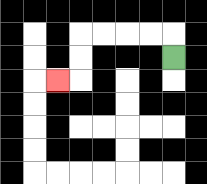{'start': '[7, 2]', 'end': '[2, 3]', 'path_directions': 'U,L,L,L,L,D,D,L', 'path_coordinates': '[[7, 2], [7, 1], [6, 1], [5, 1], [4, 1], [3, 1], [3, 2], [3, 3], [2, 3]]'}